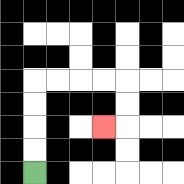{'start': '[1, 7]', 'end': '[4, 5]', 'path_directions': 'U,U,U,U,R,R,R,R,D,D,L', 'path_coordinates': '[[1, 7], [1, 6], [1, 5], [1, 4], [1, 3], [2, 3], [3, 3], [4, 3], [5, 3], [5, 4], [5, 5], [4, 5]]'}